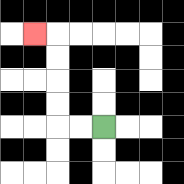{'start': '[4, 5]', 'end': '[1, 1]', 'path_directions': 'L,L,U,U,U,U,L', 'path_coordinates': '[[4, 5], [3, 5], [2, 5], [2, 4], [2, 3], [2, 2], [2, 1], [1, 1]]'}